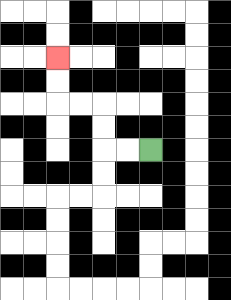{'start': '[6, 6]', 'end': '[2, 2]', 'path_directions': 'L,L,U,U,L,L,U,U', 'path_coordinates': '[[6, 6], [5, 6], [4, 6], [4, 5], [4, 4], [3, 4], [2, 4], [2, 3], [2, 2]]'}